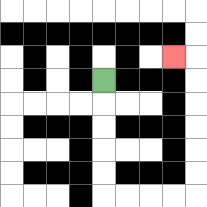{'start': '[4, 3]', 'end': '[7, 2]', 'path_directions': 'D,D,D,D,D,R,R,R,R,U,U,U,U,U,U,L', 'path_coordinates': '[[4, 3], [4, 4], [4, 5], [4, 6], [4, 7], [4, 8], [5, 8], [6, 8], [7, 8], [8, 8], [8, 7], [8, 6], [8, 5], [8, 4], [8, 3], [8, 2], [7, 2]]'}